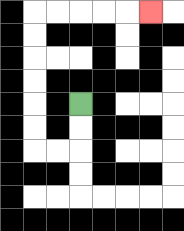{'start': '[3, 4]', 'end': '[6, 0]', 'path_directions': 'D,D,L,L,U,U,U,U,U,U,R,R,R,R,R', 'path_coordinates': '[[3, 4], [3, 5], [3, 6], [2, 6], [1, 6], [1, 5], [1, 4], [1, 3], [1, 2], [1, 1], [1, 0], [2, 0], [3, 0], [4, 0], [5, 0], [6, 0]]'}